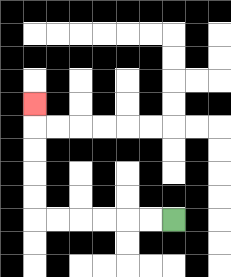{'start': '[7, 9]', 'end': '[1, 4]', 'path_directions': 'L,L,L,L,L,L,U,U,U,U,U', 'path_coordinates': '[[7, 9], [6, 9], [5, 9], [4, 9], [3, 9], [2, 9], [1, 9], [1, 8], [1, 7], [1, 6], [1, 5], [1, 4]]'}